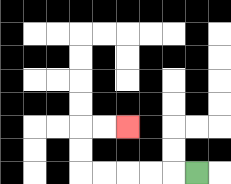{'start': '[8, 7]', 'end': '[5, 5]', 'path_directions': 'L,L,L,L,L,U,U,R,R', 'path_coordinates': '[[8, 7], [7, 7], [6, 7], [5, 7], [4, 7], [3, 7], [3, 6], [3, 5], [4, 5], [5, 5]]'}